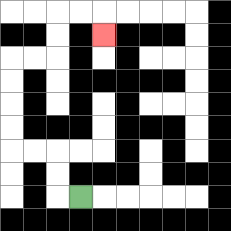{'start': '[3, 8]', 'end': '[4, 1]', 'path_directions': 'L,U,U,L,L,U,U,U,U,R,R,U,U,R,R,D', 'path_coordinates': '[[3, 8], [2, 8], [2, 7], [2, 6], [1, 6], [0, 6], [0, 5], [0, 4], [0, 3], [0, 2], [1, 2], [2, 2], [2, 1], [2, 0], [3, 0], [4, 0], [4, 1]]'}